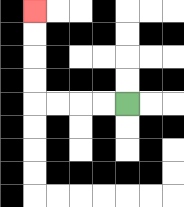{'start': '[5, 4]', 'end': '[1, 0]', 'path_directions': 'L,L,L,L,U,U,U,U', 'path_coordinates': '[[5, 4], [4, 4], [3, 4], [2, 4], [1, 4], [1, 3], [1, 2], [1, 1], [1, 0]]'}